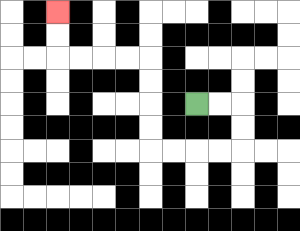{'start': '[8, 4]', 'end': '[2, 0]', 'path_directions': 'R,R,D,D,L,L,L,L,U,U,U,U,L,L,L,L,U,U', 'path_coordinates': '[[8, 4], [9, 4], [10, 4], [10, 5], [10, 6], [9, 6], [8, 6], [7, 6], [6, 6], [6, 5], [6, 4], [6, 3], [6, 2], [5, 2], [4, 2], [3, 2], [2, 2], [2, 1], [2, 0]]'}